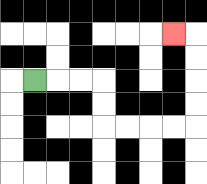{'start': '[1, 3]', 'end': '[7, 1]', 'path_directions': 'R,R,R,D,D,R,R,R,R,U,U,U,U,L', 'path_coordinates': '[[1, 3], [2, 3], [3, 3], [4, 3], [4, 4], [4, 5], [5, 5], [6, 5], [7, 5], [8, 5], [8, 4], [8, 3], [8, 2], [8, 1], [7, 1]]'}